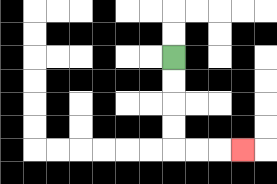{'start': '[7, 2]', 'end': '[10, 6]', 'path_directions': 'D,D,D,D,R,R,R', 'path_coordinates': '[[7, 2], [7, 3], [7, 4], [7, 5], [7, 6], [8, 6], [9, 6], [10, 6]]'}